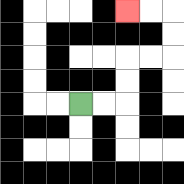{'start': '[3, 4]', 'end': '[5, 0]', 'path_directions': 'R,R,U,U,R,R,U,U,L,L', 'path_coordinates': '[[3, 4], [4, 4], [5, 4], [5, 3], [5, 2], [6, 2], [7, 2], [7, 1], [7, 0], [6, 0], [5, 0]]'}